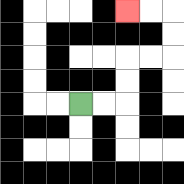{'start': '[3, 4]', 'end': '[5, 0]', 'path_directions': 'R,R,U,U,R,R,U,U,L,L', 'path_coordinates': '[[3, 4], [4, 4], [5, 4], [5, 3], [5, 2], [6, 2], [7, 2], [7, 1], [7, 0], [6, 0], [5, 0]]'}